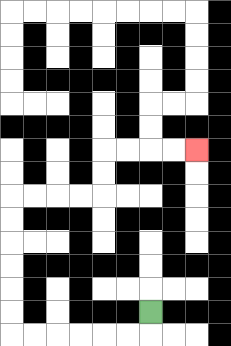{'start': '[6, 13]', 'end': '[8, 6]', 'path_directions': 'D,L,L,L,L,L,L,U,U,U,U,U,U,R,R,R,R,U,U,R,R,R,R', 'path_coordinates': '[[6, 13], [6, 14], [5, 14], [4, 14], [3, 14], [2, 14], [1, 14], [0, 14], [0, 13], [0, 12], [0, 11], [0, 10], [0, 9], [0, 8], [1, 8], [2, 8], [3, 8], [4, 8], [4, 7], [4, 6], [5, 6], [6, 6], [7, 6], [8, 6]]'}